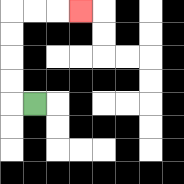{'start': '[1, 4]', 'end': '[3, 0]', 'path_directions': 'L,U,U,U,U,R,R,R', 'path_coordinates': '[[1, 4], [0, 4], [0, 3], [0, 2], [0, 1], [0, 0], [1, 0], [2, 0], [3, 0]]'}